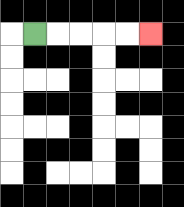{'start': '[1, 1]', 'end': '[6, 1]', 'path_directions': 'R,R,R,R,R', 'path_coordinates': '[[1, 1], [2, 1], [3, 1], [4, 1], [5, 1], [6, 1]]'}